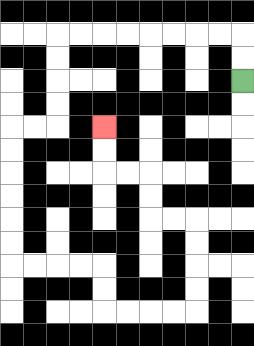{'start': '[10, 3]', 'end': '[4, 5]', 'path_directions': 'U,U,L,L,L,L,L,L,L,L,D,D,D,D,L,L,D,D,D,D,D,D,R,R,R,R,D,D,R,R,R,R,U,U,U,U,L,L,U,U,L,L,U,U', 'path_coordinates': '[[10, 3], [10, 2], [10, 1], [9, 1], [8, 1], [7, 1], [6, 1], [5, 1], [4, 1], [3, 1], [2, 1], [2, 2], [2, 3], [2, 4], [2, 5], [1, 5], [0, 5], [0, 6], [0, 7], [0, 8], [0, 9], [0, 10], [0, 11], [1, 11], [2, 11], [3, 11], [4, 11], [4, 12], [4, 13], [5, 13], [6, 13], [7, 13], [8, 13], [8, 12], [8, 11], [8, 10], [8, 9], [7, 9], [6, 9], [6, 8], [6, 7], [5, 7], [4, 7], [4, 6], [4, 5]]'}